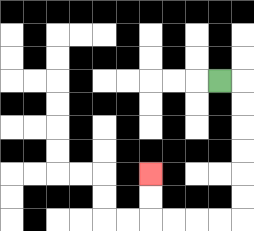{'start': '[9, 3]', 'end': '[6, 7]', 'path_directions': 'R,D,D,D,D,D,D,L,L,L,L,U,U', 'path_coordinates': '[[9, 3], [10, 3], [10, 4], [10, 5], [10, 6], [10, 7], [10, 8], [10, 9], [9, 9], [8, 9], [7, 9], [6, 9], [6, 8], [6, 7]]'}